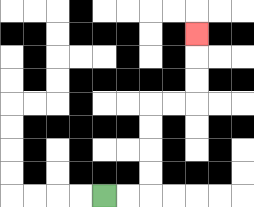{'start': '[4, 8]', 'end': '[8, 1]', 'path_directions': 'R,R,U,U,U,U,R,R,U,U,U', 'path_coordinates': '[[4, 8], [5, 8], [6, 8], [6, 7], [6, 6], [6, 5], [6, 4], [7, 4], [8, 4], [8, 3], [8, 2], [8, 1]]'}